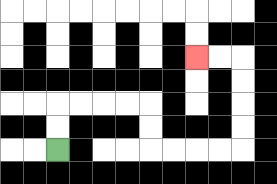{'start': '[2, 6]', 'end': '[8, 2]', 'path_directions': 'U,U,R,R,R,R,D,D,R,R,R,R,U,U,U,U,L,L', 'path_coordinates': '[[2, 6], [2, 5], [2, 4], [3, 4], [4, 4], [5, 4], [6, 4], [6, 5], [6, 6], [7, 6], [8, 6], [9, 6], [10, 6], [10, 5], [10, 4], [10, 3], [10, 2], [9, 2], [8, 2]]'}